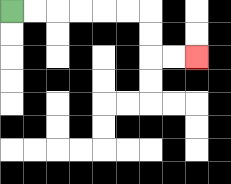{'start': '[0, 0]', 'end': '[8, 2]', 'path_directions': 'R,R,R,R,R,R,D,D,R,R', 'path_coordinates': '[[0, 0], [1, 0], [2, 0], [3, 0], [4, 0], [5, 0], [6, 0], [6, 1], [6, 2], [7, 2], [8, 2]]'}